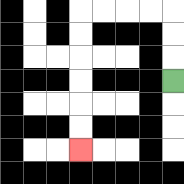{'start': '[7, 3]', 'end': '[3, 6]', 'path_directions': 'U,U,U,L,L,L,L,D,D,D,D,D,D', 'path_coordinates': '[[7, 3], [7, 2], [7, 1], [7, 0], [6, 0], [5, 0], [4, 0], [3, 0], [3, 1], [3, 2], [3, 3], [3, 4], [3, 5], [3, 6]]'}